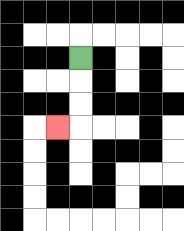{'start': '[3, 2]', 'end': '[2, 5]', 'path_directions': 'D,D,D,L', 'path_coordinates': '[[3, 2], [3, 3], [3, 4], [3, 5], [2, 5]]'}